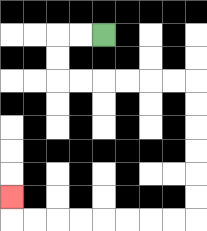{'start': '[4, 1]', 'end': '[0, 8]', 'path_directions': 'L,L,D,D,R,R,R,R,R,R,D,D,D,D,D,D,L,L,L,L,L,L,L,L,U', 'path_coordinates': '[[4, 1], [3, 1], [2, 1], [2, 2], [2, 3], [3, 3], [4, 3], [5, 3], [6, 3], [7, 3], [8, 3], [8, 4], [8, 5], [8, 6], [8, 7], [8, 8], [8, 9], [7, 9], [6, 9], [5, 9], [4, 9], [3, 9], [2, 9], [1, 9], [0, 9], [0, 8]]'}